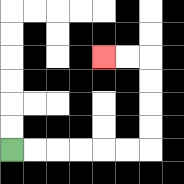{'start': '[0, 6]', 'end': '[4, 2]', 'path_directions': 'R,R,R,R,R,R,U,U,U,U,L,L', 'path_coordinates': '[[0, 6], [1, 6], [2, 6], [3, 6], [4, 6], [5, 6], [6, 6], [6, 5], [6, 4], [6, 3], [6, 2], [5, 2], [4, 2]]'}